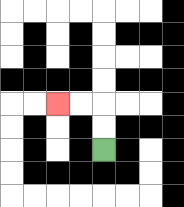{'start': '[4, 6]', 'end': '[2, 4]', 'path_directions': 'U,U,L,L', 'path_coordinates': '[[4, 6], [4, 5], [4, 4], [3, 4], [2, 4]]'}